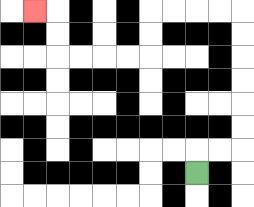{'start': '[8, 7]', 'end': '[1, 0]', 'path_directions': 'U,R,R,U,U,U,U,U,U,L,L,L,L,D,D,L,L,L,L,U,U,L', 'path_coordinates': '[[8, 7], [8, 6], [9, 6], [10, 6], [10, 5], [10, 4], [10, 3], [10, 2], [10, 1], [10, 0], [9, 0], [8, 0], [7, 0], [6, 0], [6, 1], [6, 2], [5, 2], [4, 2], [3, 2], [2, 2], [2, 1], [2, 0], [1, 0]]'}